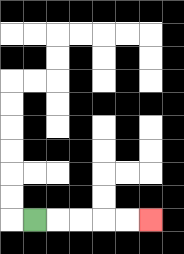{'start': '[1, 9]', 'end': '[6, 9]', 'path_directions': 'R,R,R,R,R', 'path_coordinates': '[[1, 9], [2, 9], [3, 9], [4, 9], [5, 9], [6, 9]]'}